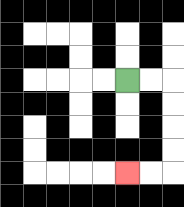{'start': '[5, 3]', 'end': '[5, 7]', 'path_directions': 'R,R,D,D,D,D,L,L', 'path_coordinates': '[[5, 3], [6, 3], [7, 3], [7, 4], [7, 5], [7, 6], [7, 7], [6, 7], [5, 7]]'}